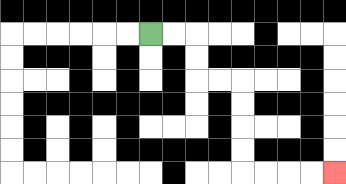{'start': '[6, 1]', 'end': '[14, 7]', 'path_directions': 'R,R,D,D,R,R,D,D,D,D,R,R,R,R', 'path_coordinates': '[[6, 1], [7, 1], [8, 1], [8, 2], [8, 3], [9, 3], [10, 3], [10, 4], [10, 5], [10, 6], [10, 7], [11, 7], [12, 7], [13, 7], [14, 7]]'}